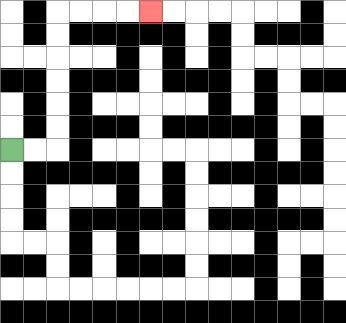{'start': '[0, 6]', 'end': '[6, 0]', 'path_directions': 'R,R,U,U,U,U,U,U,R,R,R,R', 'path_coordinates': '[[0, 6], [1, 6], [2, 6], [2, 5], [2, 4], [2, 3], [2, 2], [2, 1], [2, 0], [3, 0], [4, 0], [5, 0], [6, 0]]'}